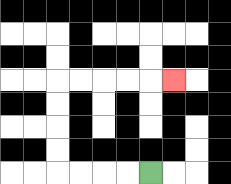{'start': '[6, 7]', 'end': '[7, 3]', 'path_directions': 'L,L,L,L,U,U,U,U,R,R,R,R,R', 'path_coordinates': '[[6, 7], [5, 7], [4, 7], [3, 7], [2, 7], [2, 6], [2, 5], [2, 4], [2, 3], [3, 3], [4, 3], [5, 3], [6, 3], [7, 3]]'}